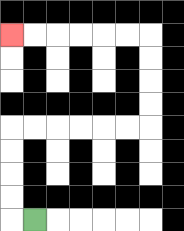{'start': '[1, 9]', 'end': '[0, 1]', 'path_directions': 'L,U,U,U,U,R,R,R,R,R,R,U,U,U,U,L,L,L,L,L,L', 'path_coordinates': '[[1, 9], [0, 9], [0, 8], [0, 7], [0, 6], [0, 5], [1, 5], [2, 5], [3, 5], [4, 5], [5, 5], [6, 5], [6, 4], [6, 3], [6, 2], [6, 1], [5, 1], [4, 1], [3, 1], [2, 1], [1, 1], [0, 1]]'}